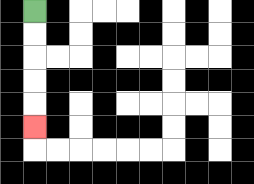{'start': '[1, 0]', 'end': '[1, 5]', 'path_directions': 'D,D,D,D,D', 'path_coordinates': '[[1, 0], [1, 1], [1, 2], [1, 3], [1, 4], [1, 5]]'}